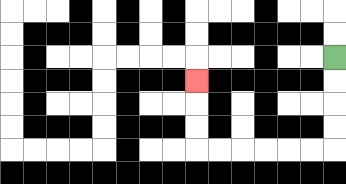{'start': '[14, 2]', 'end': '[8, 3]', 'path_directions': 'D,D,D,D,L,L,L,L,L,L,U,U,U', 'path_coordinates': '[[14, 2], [14, 3], [14, 4], [14, 5], [14, 6], [13, 6], [12, 6], [11, 6], [10, 6], [9, 6], [8, 6], [8, 5], [8, 4], [8, 3]]'}